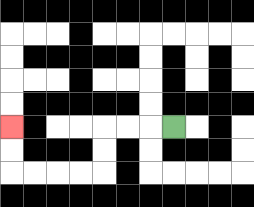{'start': '[7, 5]', 'end': '[0, 5]', 'path_directions': 'L,L,L,D,D,L,L,L,L,U,U', 'path_coordinates': '[[7, 5], [6, 5], [5, 5], [4, 5], [4, 6], [4, 7], [3, 7], [2, 7], [1, 7], [0, 7], [0, 6], [0, 5]]'}